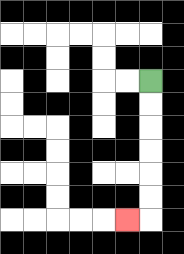{'start': '[6, 3]', 'end': '[5, 9]', 'path_directions': 'D,D,D,D,D,D,L', 'path_coordinates': '[[6, 3], [6, 4], [6, 5], [6, 6], [6, 7], [6, 8], [6, 9], [5, 9]]'}